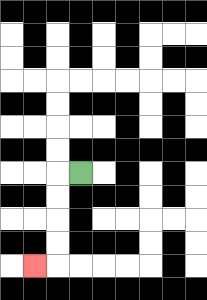{'start': '[3, 7]', 'end': '[1, 11]', 'path_directions': 'L,D,D,D,D,L', 'path_coordinates': '[[3, 7], [2, 7], [2, 8], [2, 9], [2, 10], [2, 11], [1, 11]]'}